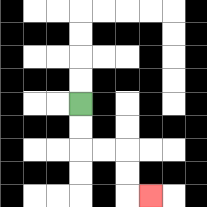{'start': '[3, 4]', 'end': '[6, 8]', 'path_directions': 'D,D,R,R,D,D,R', 'path_coordinates': '[[3, 4], [3, 5], [3, 6], [4, 6], [5, 6], [5, 7], [5, 8], [6, 8]]'}